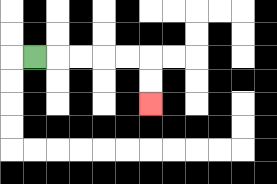{'start': '[1, 2]', 'end': '[6, 4]', 'path_directions': 'R,R,R,R,R,D,D', 'path_coordinates': '[[1, 2], [2, 2], [3, 2], [4, 2], [5, 2], [6, 2], [6, 3], [6, 4]]'}